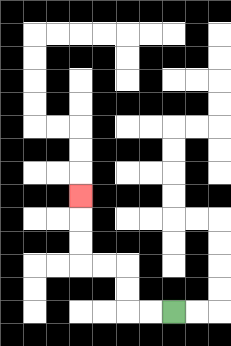{'start': '[7, 13]', 'end': '[3, 8]', 'path_directions': 'L,L,U,U,L,L,U,U,U', 'path_coordinates': '[[7, 13], [6, 13], [5, 13], [5, 12], [5, 11], [4, 11], [3, 11], [3, 10], [3, 9], [3, 8]]'}